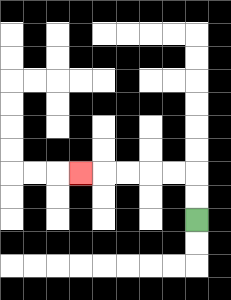{'start': '[8, 9]', 'end': '[3, 7]', 'path_directions': 'U,U,L,L,L,L,L', 'path_coordinates': '[[8, 9], [8, 8], [8, 7], [7, 7], [6, 7], [5, 7], [4, 7], [3, 7]]'}